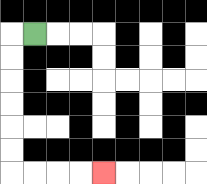{'start': '[1, 1]', 'end': '[4, 7]', 'path_directions': 'L,D,D,D,D,D,D,R,R,R,R', 'path_coordinates': '[[1, 1], [0, 1], [0, 2], [0, 3], [0, 4], [0, 5], [0, 6], [0, 7], [1, 7], [2, 7], [3, 7], [4, 7]]'}